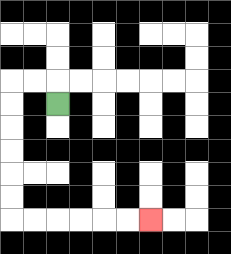{'start': '[2, 4]', 'end': '[6, 9]', 'path_directions': 'U,L,L,D,D,D,D,D,D,R,R,R,R,R,R', 'path_coordinates': '[[2, 4], [2, 3], [1, 3], [0, 3], [0, 4], [0, 5], [0, 6], [0, 7], [0, 8], [0, 9], [1, 9], [2, 9], [3, 9], [4, 9], [5, 9], [6, 9]]'}